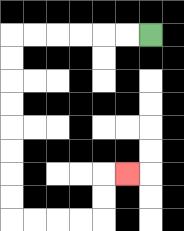{'start': '[6, 1]', 'end': '[5, 7]', 'path_directions': 'L,L,L,L,L,L,D,D,D,D,D,D,D,D,R,R,R,R,U,U,R', 'path_coordinates': '[[6, 1], [5, 1], [4, 1], [3, 1], [2, 1], [1, 1], [0, 1], [0, 2], [0, 3], [0, 4], [0, 5], [0, 6], [0, 7], [0, 8], [0, 9], [1, 9], [2, 9], [3, 9], [4, 9], [4, 8], [4, 7], [5, 7]]'}